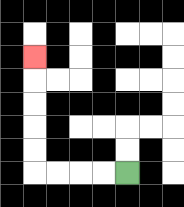{'start': '[5, 7]', 'end': '[1, 2]', 'path_directions': 'L,L,L,L,U,U,U,U,U', 'path_coordinates': '[[5, 7], [4, 7], [3, 7], [2, 7], [1, 7], [1, 6], [1, 5], [1, 4], [1, 3], [1, 2]]'}